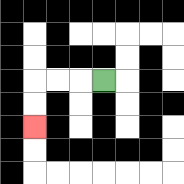{'start': '[4, 3]', 'end': '[1, 5]', 'path_directions': 'L,L,L,D,D', 'path_coordinates': '[[4, 3], [3, 3], [2, 3], [1, 3], [1, 4], [1, 5]]'}